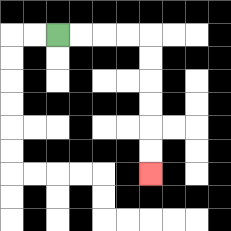{'start': '[2, 1]', 'end': '[6, 7]', 'path_directions': 'R,R,R,R,D,D,D,D,D,D', 'path_coordinates': '[[2, 1], [3, 1], [4, 1], [5, 1], [6, 1], [6, 2], [6, 3], [6, 4], [6, 5], [6, 6], [6, 7]]'}